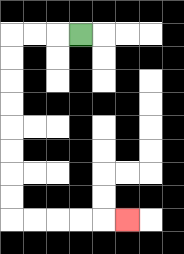{'start': '[3, 1]', 'end': '[5, 9]', 'path_directions': 'L,L,L,D,D,D,D,D,D,D,D,R,R,R,R,R', 'path_coordinates': '[[3, 1], [2, 1], [1, 1], [0, 1], [0, 2], [0, 3], [0, 4], [0, 5], [0, 6], [0, 7], [0, 8], [0, 9], [1, 9], [2, 9], [3, 9], [4, 9], [5, 9]]'}